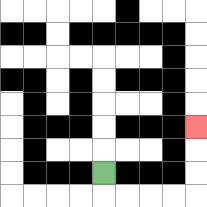{'start': '[4, 7]', 'end': '[8, 5]', 'path_directions': 'D,R,R,R,R,U,U,U', 'path_coordinates': '[[4, 7], [4, 8], [5, 8], [6, 8], [7, 8], [8, 8], [8, 7], [8, 6], [8, 5]]'}